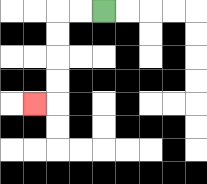{'start': '[4, 0]', 'end': '[1, 4]', 'path_directions': 'L,L,D,D,D,D,L', 'path_coordinates': '[[4, 0], [3, 0], [2, 0], [2, 1], [2, 2], [2, 3], [2, 4], [1, 4]]'}